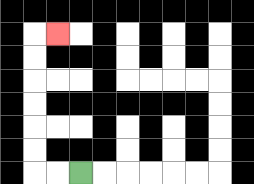{'start': '[3, 7]', 'end': '[2, 1]', 'path_directions': 'L,L,U,U,U,U,U,U,R', 'path_coordinates': '[[3, 7], [2, 7], [1, 7], [1, 6], [1, 5], [1, 4], [1, 3], [1, 2], [1, 1], [2, 1]]'}